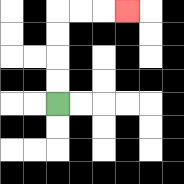{'start': '[2, 4]', 'end': '[5, 0]', 'path_directions': 'U,U,U,U,R,R,R', 'path_coordinates': '[[2, 4], [2, 3], [2, 2], [2, 1], [2, 0], [3, 0], [4, 0], [5, 0]]'}